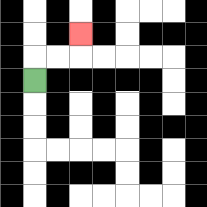{'start': '[1, 3]', 'end': '[3, 1]', 'path_directions': 'U,R,R,U', 'path_coordinates': '[[1, 3], [1, 2], [2, 2], [3, 2], [3, 1]]'}